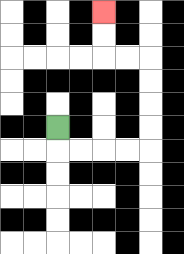{'start': '[2, 5]', 'end': '[4, 0]', 'path_directions': 'D,R,R,R,R,U,U,U,U,L,L,U,U', 'path_coordinates': '[[2, 5], [2, 6], [3, 6], [4, 6], [5, 6], [6, 6], [6, 5], [6, 4], [6, 3], [6, 2], [5, 2], [4, 2], [4, 1], [4, 0]]'}